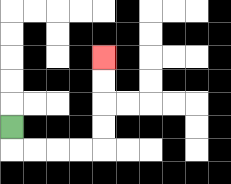{'start': '[0, 5]', 'end': '[4, 2]', 'path_directions': 'D,R,R,R,R,U,U,U,U', 'path_coordinates': '[[0, 5], [0, 6], [1, 6], [2, 6], [3, 6], [4, 6], [4, 5], [4, 4], [4, 3], [4, 2]]'}